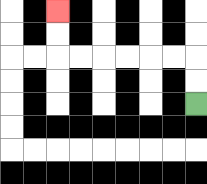{'start': '[8, 4]', 'end': '[2, 0]', 'path_directions': 'U,U,L,L,L,L,L,L,U,U', 'path_coordinates': '[[8, 4], [8, 3], [8, 2], [7, 2], [6, 2], [5, 2], [4, 2], [3, 2], [2, 2], [2, 1], [2, 0]]'}